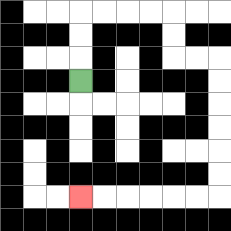{'start': '[3, 3]', 'end': '[3, 8]', 'path_directions': 'U,U,U,R,R,R,R,D,D,R,R,D,D,D,D,D,D,L,L,L,L,L,L', 'path_coordinates': '[[3, 3], [3, 2], [3, 1], [3, 0], [4, 0], [5, 0], [6, 0], [7, 0], [7, 1], [7, 2], [8, 2], [9, 2], [9, 3], [9, 4], [9, 5], [9, 6], [9, 7], [9, 8], [8, 8], [7, 8], [6, 8], [5, 8], [4, 8], [3, 8]]'}